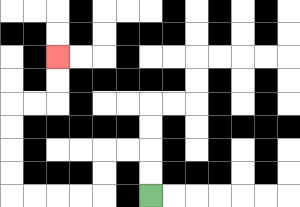{'start': '[6, 8]', 'end': '[2, 2]', 'path_directions': 'U,U,L,L,D,D,L,L,L,L,U,U,U,U,R,R,U,U', 'path_coordinates': '[[6, 8], [6, 7], [6, 6], [5, 6], [4, 6], [4, 7], [4, 8], [3, 8], [2, 8], [1, 8], [0, 8], [0, 7], [0, 6], [0, 5], [0, 4], [1, 4], [2, 4], [2, 3], [2, 2]]'}